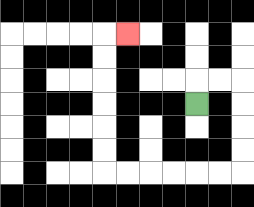{'start': '[8, 4]', 'end': '[5, 1]', 'path_directions': 'U,R,R,D,D,D,D,L,L,L,L,L,L,U,U,U,U,U,U,R', 'path_coordinates': '[[8, 4], [8, 3], [9, 3], [10, 3], [10, 4], [10, 5], [10, 6], [10, 7], [9, 7], [8, 7], [7, 7], [6, 7], [5, 7], [4, 7], [4, 6], [4, 5], [4, 4], [4, 3], [4, 2], [4, 1], [5, 1]]'}